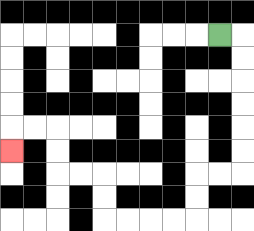{'start': '[9, 1]', 'end': '[0, 6]', 'path_directions': 'R,D,D,D,D,D,D,L,L,D,D,L,L,L,L,U,U,L,L,U,U,L,L,D', 'path_coordinates': '[[9, 1], [10, 1], [10, 2], [10, 3], [10, 4], [10, 5], [10, 6], [10, 7], [9, 7], [8, 7], [8, 8], [8, 9], [7, 9], [6, 9], [5, 9], [4, 9], [4, 8], [4, 7], [3, 7], [2, 7], [2, 6], [2, 5], [1, 5], [0, 5], [0, 6]]'}